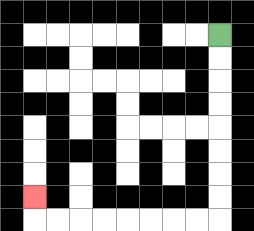{'start': '[9, 1]', 'end': '[1, 8]', 'path_directions': 'D,D,D,D,D,D,D,D,L,L,L,L,L,L,L,L,U', 'path_coordinates': '[[9, 1], [9, 2], [9, 3], [9, 4], [9, 5], [9, 6], [9, 7], [9, 8], [9, 9], [8, 9], [7, 9], [6, 9], [5, 9], [4, 9], [3, 9], [2, 9], [1, 9], [1, 8]]'}